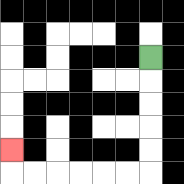{'start': '[6, 2]', 'end': '[0, 6]', 'path_directions': 'D,D,D,D,D,L,L,L,L,L,L,U', 'path_coordinates': '[[6, 2], [6, 3], [6, 4], [6, 5], [6, 6], [6, 7], [5, 7], [4, 7], [3, 7], [2, 7], [1, 7], [0, 7], [0, 6]]'}